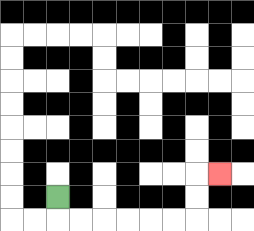{'start': '[2, 8]', 'end': '[9, 7]', 'path_directions': 'D,R,R,R,R,R,R,U,U,R', 'path_coordinates': '[[2, 8], [2, 9], [3, 9], [4, 9], [5, 9], [6, 9], [7, 9], [8, 9], [8, 8], [8, 7], [9, 7]]'}